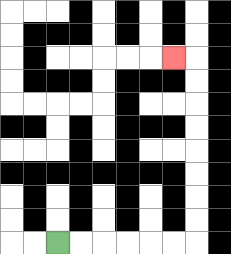{'start': '[2, 10]', 'end': '[7, 2]', 'path_directions': 'R,R,R,R,R,R,U,U,U,U,U,U,U,U,L', 'path_coordinates': '[[2, 10], [3, 10], [4, 10], [5, 10], [6, 10], [7, 10], [8, 10], [8, 9], [8, 8], [8, 7], [8, 6], [8, 5], [8, 4], [8, 3], [8, 2], [7, 2]]'}